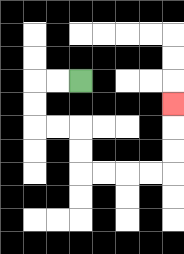{'start': '[3, 3]', 'end': '[7, 4]', 'path_directions': 'L,L,D,D,R,R,D,D,R,R,R,R,U,U,U', 'path_coordinates': '[[3, 3], [2, 3], [1, 3], [1, 4], [1, 5], [2, 5], [3, 5], [3, 6], [3, 7], [4, 7], [5, 7], [6, 7], [7, 7], [7, 6], [7, 5], [7, 4]]'}